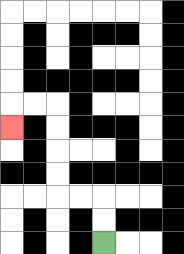{'start': '[4, 10]', 'end': '[0, 5]', 'path_directions': 'U,U,L,L,U,U,U,U,L,L,D', 'path_coordinates': '[[4, 10], [4, 9], [4, 8], [3, 8], [2, 8], [2, 7], [2, 6], [2, 5], [2, 4], [1, 4], [0, 4], [0, 5]]'}